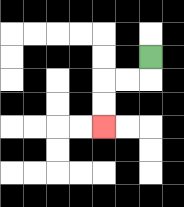{'start': '[6, 2]', 'end': '[4, 5]', 'path_directions': 'D,L,L,D,D', 'path_coordinates': '[[6, 2], [6, 3], [5, 3], [4, 3], [4, 4], [4, 5]]'}